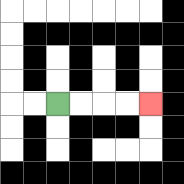{'start': '[2, 4]', 'end': '[6, 4]', 'path_directions': 'R,R,R,R', 'path_coordinates': '[[2, 4], [3, 4], [4, 4], [5, 4], [6, 4]]'}